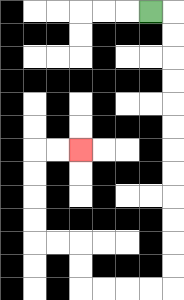{'start': '[6, 0]', 'end': '[3, 6]', 'path_directions': 'R,D,D,D,D,D,D,D,D,D,D,D,D,L,L,L,L,U,U,L,L,U,U,U,U,R,R', 'path_coordinates': '[[6, 0], [7, 0], [7, 1], [7, 2], [7, 3], [7, 4], [7, 5], [7, 6], [7, 7], [7, 8], [7, 9], [7, 10], [7, 11], [7, 12], [6, 12], [5, 12], [4, 12], [3, 12], [3, 11], [3, 10], [2, 10], [1, 10], [1, 9], [1, 8], [1, 7], [1, 6], [2, 6], [3, 6]]'}